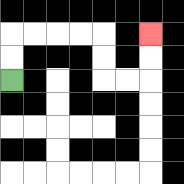{'start': '[0, 3]', 'end': '[6, 1]', 'path_directions': 'U,U,R,R,R,R,D,D,R,R,U,U', 'path_coordinates': '[[0, 3], [0, 2], [0, 1], [1, 1], [2, 1], [3, 1], [4, 1], [4, 2], [4, 3], [5, 3], [6, 3], [6, 2], [6, 1]]'}